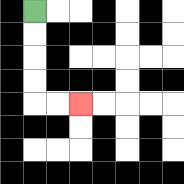{'start': '[1, 0]', 'end': '[3, 4]', 'path_directions': 'D,D,D,D,R,R', 'path_coordinates': '[[1, 0], [1, 1], [1, 2], [1, 3], [1, 4], [2, 4], [3, 4]]'}